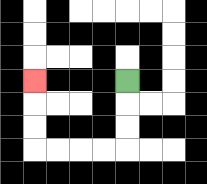{'start': '[5, 3]', 'end': '[1, 3]', 'path_directions': 'D,D,D,L,L,L,L,U,U,U', 'path_coordinates': '[[5, 3], [5, 4], [5, 5], [5, 6], [4, 6], [3, 6], [2, 6], [1, 6], [1, 5], [1, 4], [1, 3]]'}